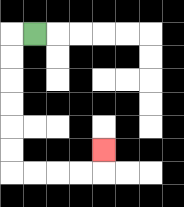{'start': '[1, 1]', 'end': '[4, 6]', 'path_directions': 'L,D,D,D,D,D,D,R,R,R,R,U', 'path_coordinates': '[[1, 1], [0, 1], [0, 2], [0, 3], [0, 4], [0, 5], [0, 6], [0, 7], [1, 7], [2, 7], [3, 7], [4, 7], [4, 6]]'}